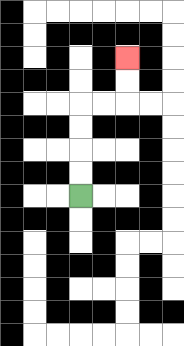{'start': '[3, 8]', 'end': '[5, 2]', 'path_directions': 'U,U,U,U,R,R,U,U', 'path_coordinates': '[[3, 8], [3, 7], [3, 6], [3, 5], [3, 4], [4, 4], [5, 4], [5, 3], [5, 2]]'}